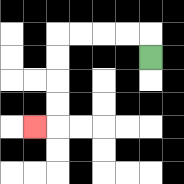{'start': '[6, 2]', 'end': '[1, 5]', 'path_directions': 'U,L,L,L,L,D,D,D,D,L', 'path_coordinates': '[[6, 2], [6, 1], [5, 1], [4, 1], [3, 1], [2, 1], [2, 2], [2, 3], [2, 4], [2, 5], [1, 5]]'}